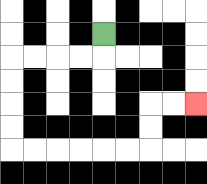{'start': '[4, 1]', 'end': '[8, 4]', 'path_directions': 'D,L,L,L,L,D,D,D,D,R,R,R,R,R,R,U,U,R,R', 'path_coordinates': '[[4, 1], [4, 2], [3, 2], [2, 2], [1, 2], [0, 2], [0, 3], [0, 4], [0, 5], [0, 6], [1, 6], [2, 6], [3, 6], [4, 6], [5, 6], [6, 6], [6, 5], [6, 4], [7, 4], [8, 4]]'}